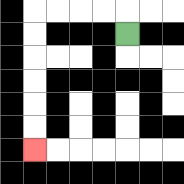{'start': '[5, 1]', 'end': '[1, 6]', 'path_directions': 'U,L,L,L,L,D,D,D,D,D,D', 'path_coordinates': '[[5, 1], [5, 0], [4, 0], [3, 0], [2, 0], [1, 0], [1, 1], [1, 2], [1, 3], [1, 4], [1, 5], [1, 6]]'}